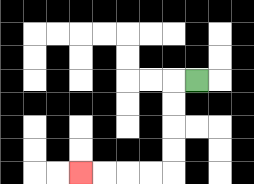{'start': '[8, 3]', 'end': '[3, 7]', 'path_directions': 'L,D,D,D,D,L,L,L,L', 'path_coordinates': '[[8, 3], [7, 3], [7, 4], [7, 5], [7, 6], [7, 7], [6, 7], [5, 7], [4, 7], [3, 7]]'}